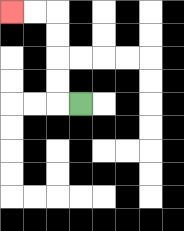{'start': '[3, 4]', 'end': '[0, 0]', 'path_directions': 'L,U,U,U,U,L,L', 'path_coordinates': '[[3, 4], [2, 4], [2, 3], [2, 2], [2, 1], [2, 0], [1, 0], [0, 0]]'}